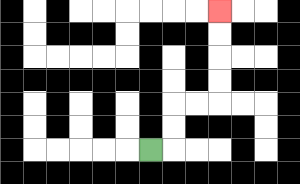{'start': '[6, 6]', 'end': '[9, 0]', 'path_directions': 'R,U,U,R,R,U,U,U,U', 'path_coordinates': '[[6, 6], [7, 6], [7, 5], [7, 4], [8, 4], [9, 4], [9, 3], [9, 2], [9, 1], [9, 0]]'}